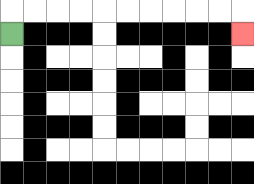{'start': '[0, 1]', 'end': '[10, 1]', 'path_directions': 'U,R,R,R,R,R,R,R,R,R,R,D', 'path_coordinates': '[[0, 1], [0, 0], [1, 0], [2, 0], [3, 0], [4, 0], [5, 0], [6, 0], [7, 0], [8, 0], [9, 0], [10, 0], [10, 1]]'}